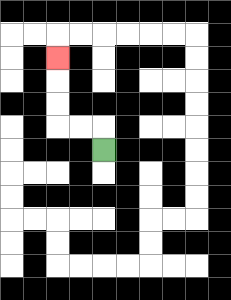{'start': '[4, 6]', 'end': '[2, 2]', 'path_directions': 'U,L,L,U,U,U', 'path_coordinates': '[[4, 6], [4, 5], [3, 5], [2, 5], [2, 4], [2, 3], [2, 2]]'}